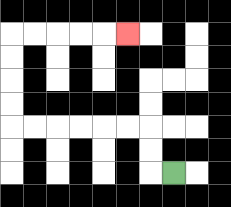{'start': '[7, 7]', 'end': '[5, 1]', 'path_directions': 'L,U,U,L,L,L,L,L,L,U,U,U,U,R,R,R,R,R', 'path_coordinates': '[[7, 7], [6, 7], [6, 6], [6, 5], [5, 5], [4, 5], [3, 5], [2, 5], [1, 5], [0, 5], [0, 4], [0, 3], [0, 2], [0, 1], [1, 1], [2, 1], [3, 1], [4, 1], [5, 1]]'}